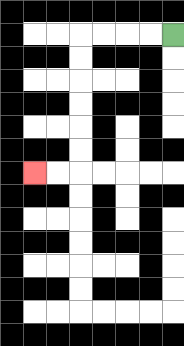{'start': '[7, 1]', 'end': '[1, 7]', 'path_directions': 'L,L,L,L,D,D,D,D,D,D,L,L', 'path_coordinates': '[[7, 1], [6, 1], [5, 1], [4, 1], [3, 1], [3, 2], [3, 3], [3, 4], [3, 5], [3, 6], [3, 7], [2, 7], [1, 7]]'}